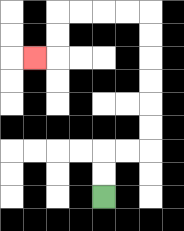{'start': '[4, 8]', 'end': '[1, 2]', 'path_directions': 'U,U,R,R,U,U,U,U,U,U,L,L,L,L,D,D,L', 'path_coordinates': '[[4, 8], [4, 7], [4, 6], [5, 6], [6, 6], [6, 5], [6, 4], [6, 3], [6, 2], [6, 1], [6, 0], [5, 0], [4, 0], [3, 0], [2, 0], [2, 1], [2, 2], [1, 2]]'}